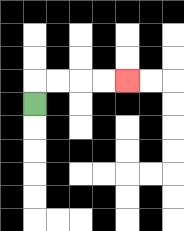{'start': '[1, 4]', 'end': '[5, 3]', 'path_directions': 'U,R,R,R,R', 'path_coordinates': '[[1, 4], [1, 3], [2, 3], [3, 3], [4, 3], [5, 3]]'}